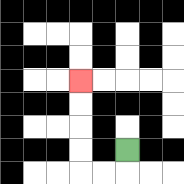{'start': '[5, 6]', 'end': '[3, 3]', 'path_directions': 'D,L,L,U,U,U,U', 'path_coordinates': '[[5, 6], [5, 7], [4, 7], [3, 7], [3, 6], [3, 5], [3, 4], [3, 3]]'}